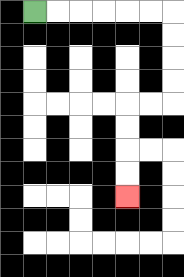{'start': '[1, 0]', 'end': '[5, 8]', 'path_directions': 'R,R,R,R,R,R,D,D,D,D,L,L,D,D,D,D', 'path_coordinates': '[[1, 0], [2, 0], [3, 0], [4, 0], [5, 0], [6, 0], [7, 0], [7, 1], [7, 2], [7, 3], [7, 4], [6, 4], [5, 4], [5, 5], [5, 6], [5, 7], [5, 8]]'}